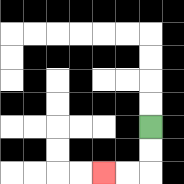{'start': '[6, 5]', 'end': '[4, 7]', 'path_directions': 'D,D,L,L', 'path_coordinates': '[[6, 5], [6, 6], [6, 7], [5, 7], [4, 7]]'}